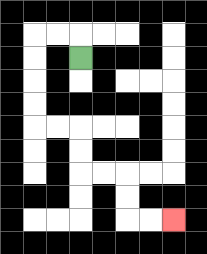{'start': '[3, 2]', 'end': '[7, 9]', 'path_directions': 'U,L,L,D,D,D,D,R,R,D,D,R,R,D,D,R,R', 'path_coordinates': '[[3, 2], [3, 1], [2, 1], [1, 1], [1, 2], [1, 3], [1, 4], [1, 5], [2, 5], [3, 5], [3, 6], [3, 7], [4, 7], [5, 7], [5, 8], [5, 9], [6, 9], [7, 9]]'}